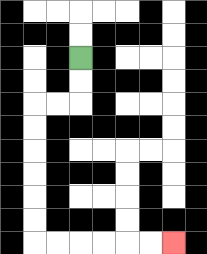{'start': '[3, 2]', 'end': '[7, 10]', 'path_directions': 'D,D,L,L,D,D,D,D,D,D,R,R,R,R,R,R', 'path_coordinates': '[[3, 2], [3, 3], [3, 4], [2, 4], [1, 4], [1, 5], [1, 6], [1, 7], [1, 8], [1, 9], [1, 10], [2, 10], [3, 10], [4, 10], [5, 10], [6, 10], [7, 10]]'}